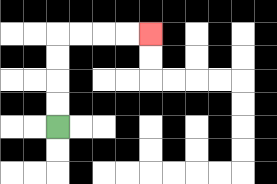{'start': '[2, 5]', 'end': '[6, 1]', 'path_directions': 'U,U,U,U,R,R,R,R', 'path_coordinates': '[[2, 5], [2, 4], [2, 3], [2, 2], [2, 1], [3, 1], [4, 1], [5, 1], [6, 1]]'}